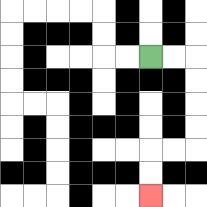{'start': '[6, 2]', 'end': '[6, 8]', 'path_directions': 'R,R,D,D,D,D,L,L,D,D', 'path_coordinates': '[[6, 2], [7, 2], [8, 2], [8, 3], [8, 4], [8, 5], [8, 6], [7, 6], [6, 6], [6, 7], [6, 8]]'}